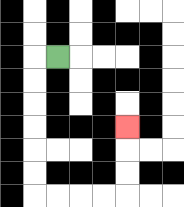{'start': '[2, 2]', 'end': '[5, 5]', 'path_directions': 'L,D,D,D,D,D,D,R,R,R,R,U,U,U', 'path_coordinates': '[[2, 2], [1, 2], [1, 3], [1, 4], [1, 5], [1, 6], [1, 7], [1, 8], [2, 8], [3, 8], [4, 8], [5, 8], [5, 7], [5, 6], [5, 5]]'}